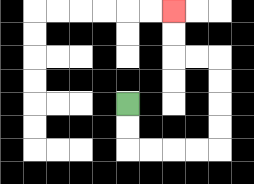{'start': '[5, 4]', 'end': '[7, 0]', 'path_directions': 'D,D,R,R,R,R,U,U,U,U,L,L,U,U', 'path_coordinates': '[[5, 4], [5, 5], [5, 6], [6, 6], [7, 6], [8, 6], [9, 6], [9, 5], [9, 4], [9, 3], [9, 2], [8, 2], [7, 2], [7, 1], [7, 0]]'}